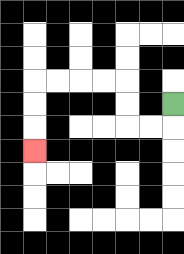{'start': '[7, 4]', 'end': '[1, 6]', 'path_directions': 'D,L,L,U,U,L,L,L,L,D,D,D', 'path_coordinates': '[[7, 4], [7, 5], [6, 5], [5, 5], [5, 4], [5, 3], [4, 3], [3, 3], [2, 3], [1, 3], [1, 4], [1, 5], [1, 6]]'}